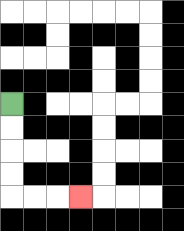{'start': '[0, 4]', 'end': '[3, 8]', 'path_directions': 'D,D,D,D,R,R,R', 'path_coordinates': '[[0, 4], [0, 5], [0, 6], [0, 7], [0, 8], [1, 8], [2, 8], [3, 8]]'}